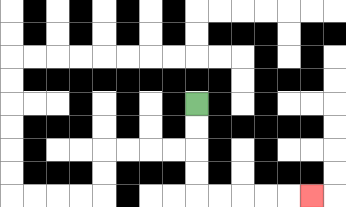{'start': '[8, 4]', 'end': '[13, 8]', 'path_directions': 'D,D,D,D,R,R,R,R,R', 'path_coordinates': '[[8, 4], [8, 5], [8, 6], [8, 7], [8, 8], [9, 8], [10, 8], [11, 8], [12, 8], [13, 8]]'}